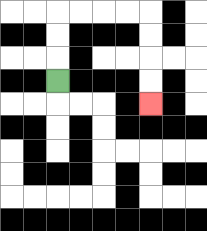{'start': '[2, 3]', 'end': '[6, 4]', 'path_directions': 'U,U,U,R,R,R,R,D,D,D,D', 'path_coordinates': '[[2, 3], [2, 2], [2, 1], [2, 0], [3, 0], [4, 0], [5, 0], [6, 0], [6, 1], [6, 2], [6, 3], [6, 4]]'}